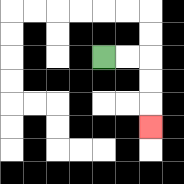{'start': '[4, 2]', 'end': '[6, 5]', 'path_directions': 'R,R,D,D,D', 'path_coordinates': '[[4, 2], [5, 2], [6, 2], [6, 3], [6, 4], [6, 5]]'}